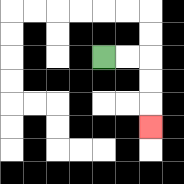{'start': '[4, 2]', 'end': '[6, 5]', 'path_directions': 'R,R,D,D,D', 'path_coordinates': '[[4, 2], [5, 2], [6, 2], [6, 3], [6, 4], [6, 5]]'}